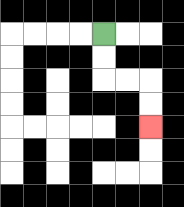{'start': '[4, 1]', 'end': '[6, 5]', 'path_directions': 'D,D,R,R,D,D', 'path_coordinates': '[[4, 1], [4, 2], [4, 3], [5, 3], [6, 3], [6, 4], [6, 5]]'}